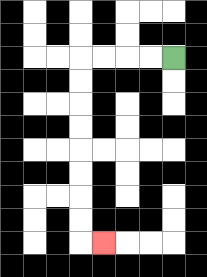{'start': '[7, 2]', 'end': '[4, 10]', 'path_directions': 'L,L,L,L,D,D,D,D,D,D,D,D,R', 'path_coordinates': '[[7, 2], [6, 2], [5, 2], [4, 2], [3, 2], [3, 3], [3, 4], [3, 5], [3, 6], [3, 7], [3, 8], [3, 9], [3, 10], [4, 10]]'}